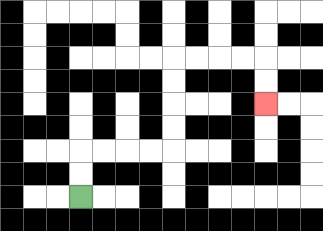{'start': '[3, 8]', 'end': '[11, 4]', 'path_directions': 'U,U,R,R,R,R,U,U,U,U,R,R,R,R,D,D', 'path_coordinates': '[[3, 8], [3, 7], [3, 6], [4, 6], [5, 6], [6, 6], [7, 6], [7, 5], [7, 4], [7, 3], [7, 2], [8, 2], [9, 2], [10, 2], [11, 2], [11, 3], [11, 4]]'}